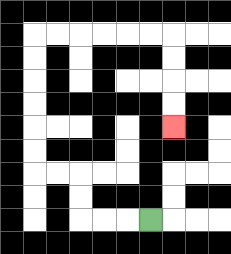{'start': '[6, 9]', 'end': '[7, 5]', 'path_directions': 'L,L,L,U,U,L,L,U,U,U,U,U,U,R,R,R,R,R,R,D,D,D,D', 'path_coordinates': '[[6, 9], [5, 9], [4, 9], [3, 9], [3, 8], [3, 7], [2, 7], [1, 7], [1, 6], [1, 5], [1, 4], [1, 3], [1, 2], [1, 1], [2, 1], [3, 1], [4, 1], [5, 1], [6, 1], [7, 1], [7, 2], [7, 3], [7, 4], [7, 5]]'}